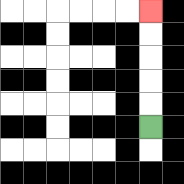{'start': '[6, 5]', 'end': '[6, 0]', 'path_directions': 'U,U,U,U,U', 'path_coordinates': '[[6, 5], [6, 4], [6, 3], [6, 2], [6, 1], [6, 0]]'}